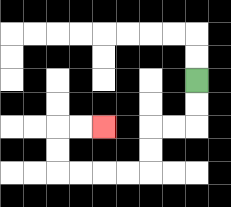{'start': '[8, 3]', 'end': '[4, 5]', 'path_directions': 'D,D,L,L,D,D,L,L,L,L,U,U,R,R', 'path_coordinates': '[[8, 3], [8, 4], [8, 5], [7, 5], [6, 5], [6, 6], [6, 7], [5, 7], [4, 7], [3, 7], [2, 7], [2, 6], [2, 5], [3, 5], [4, 5]]'}